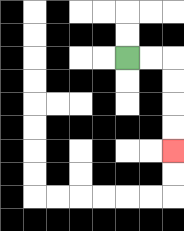{'start': '[5, 2]', 'end': '[7, 6]', 'path_directions': 'R,R,D,D,D,D', 'path_coordinates': '[[5, 2], [6, 2], [7, 2], [7, 3], [7, 4], [7, 5], [7, 6]]'}